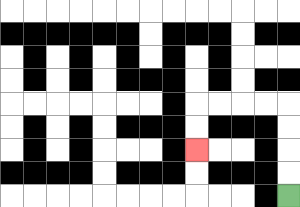{'start': '[12, 8]', 'end': '[8, 6]', 'path_directions': 'U,U,U,U,L,L,L,L,D,D', 'path_coordinates': '[[12, 8], [12, 7], [12, 6], [12, 5], [12, 4], [11, 4], [10, 4], [9, 4], [8, 4], [8, 5], [8, 6]]'}